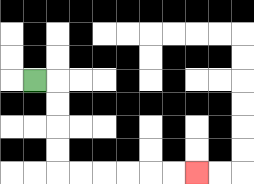{'start': '[1, 3]', 'end': '[8, 7]', 'path_directions': 'R,D,D,D,D,R,R,R,R,R,R', 'path_coordinates': '[[1, 3], [2, 3], [2, 4], [2, 5], [2, 6], [2, 7], [3, 7], [4, 7], [5, 7], [6, 7], [7, 7], [8, 7]]'}